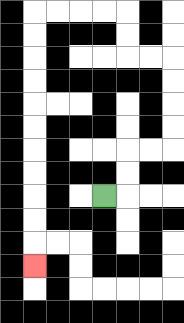{'start': '[4, 8]', 'end': '[1, 11]', 'path_directions': 'R,U,U,R,R,U,U,U,U,L,L,U,U,L,L,L,L,D,D,D,D,D,D,D,D,D,D,D', 'path_coordinates': '[[4, 8], [5, 8], [5, 7], [5, 6], [6, 6], [7, 6], [7, 5], [7, 4], [7, 3], [7, 2], [6, 2], [5, 2], [5, 1], [5, 0], [4, 0], [3, 0], [2, 0], [1, 0], [1, 1], [1, 2], [1, 3], [1, 4], [1, 5], [1, 6], [1, 7], [1, 8], [1, 9], [1, 10], [1, 11]]'}